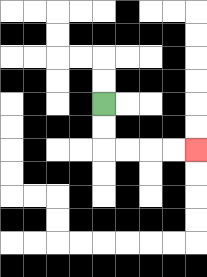{'start': '[4, 4]', 'end': '[8, 6]', 'path_directions': 'D,D,R,R,R,R', 'path_coordinates': '[[4, 4], [4, 5], [4, 6], [5, 6], [6, 6], [7, 6], [8, 6]]'}